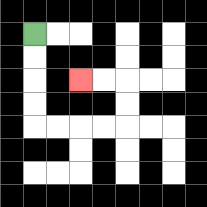{'start': '[1, 1]', 'end': '[3, 3]', 'path_directions': 'D,D,D,D,R,R,R,R,U,U,L,L', 'path_coordinates': '[[1, 1], [1, 2], [1, 3], [1, 4], [1, 5], [2, 5], [3, 5], [4, 5], [5, 5], [5, 4], [5, 3], [4, 3], [3, 3]]'}